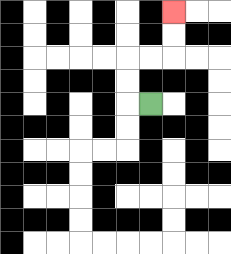{'start': '[6, 4]', 'end': '[7, 0]', 'path_directions': 'L,U,U,R,R,U,U', 'path_coordinates': '[[6, 4], [5, 4], [5, 3], [5, 2], [6, 2], [7, 2], [7, 1], [7, 0]]'}